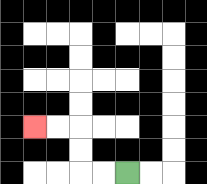{'start': '[5, 7]', 'end': '[1, 5]', 'path_directions': 'L,L,U,U,L,L', 'path_coordinates': '[[5, 7], [4, 7], [3, 7], [3, 6], [3, 5], [2, 5], [1, 5]]'}